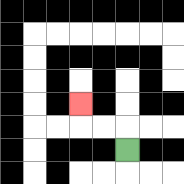{'start': '[5, 6]', 'end': '[3, 4]', 'path_directions': 'U,L,L,U', 'path_coordinates': '[[5, 6], [5, 5], [4, 5], [3, 5], [3, 4]]'}